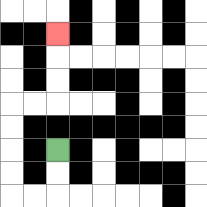{'start': '[2, 6]', 'end': '[2, 1]', 'path_directions': 'D,D,L,L,U,U,U,U,R,R,U,U,U', 'path_coordinates': '[[2, 6], [2, 7], [2, 8], [1, 8], [0, 8], [0, 7], [0, 6], [0, 5], [0, 4], [1, 4], [2, 4], [2, 3], [2, 2], [2, 1]]'}